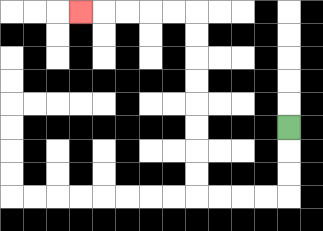{'start': '[12, 5]', 'end': '[3, 0]', 'path_directions': 'D,D,D,L,L,L,L,U,U,U,U,U,U,U,U,L,L,L,L,L', 'path_coordinates': '[[12, 5], [12, 6], [12, 7], [12, 8], [11, 8], [10, 8], [9, 8], [8, 8], [8, 7], [8, 6], [8, 5], [8, 4], [8, 3], [8, 2], [8, 1], [8, 0], [7, 0], [6, 0], [5, 0], [4, 0], [3, 0]]'}